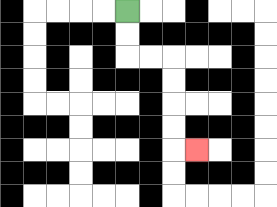{'start': '[5, 0]', 'end': '[8, 6]', 'path_directions': 'D,D,R,R,D,D,D,D,R', 'path_coordinates': '[[5, 0], [5, 1], [5, 2], [6, 2], [7, 2], [7, 3], [7, 4], [7, 5], [7, 6], [8, 6]]'}